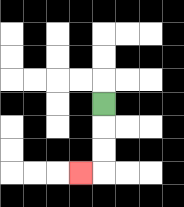{'start': '[4, 4]', 'end': '[3, 7]', 'path_directions': 'D,D,D,L', 'path_coordinates': '[[4, 4], [4, 5], [4, 6], [4, 7], [3, 7]]'}